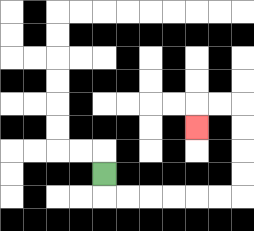{'start': '[4, 7]', 'end': '[8, 5]', 'path_directions': 'D,R,R,R,R,R,R,U,U,U,U,L,L,D', 'path_coordinates': '[[4, 7], [4, 8], [5, 8], [6, 8], [7, 8], [8, 8], [9, 8], [10, 8], [10, 7], [10, 6], [10, 5], [10, 4], [9, 4], [8, 4], [8, 5]]'}